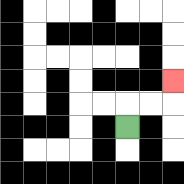{'start': '[5, 5]', 'end': '[7, 3]', 'path_directions': 'U,R,R,U', 'path_coordinates': '[[5, 5], [5, 4], [6, 4], [7, 4], [7, 3]]'}